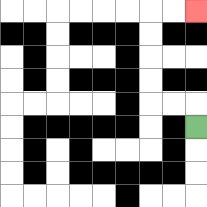{'start': '[8, 5]', 'end': '[8, 0]', 'path_directions': 'U,L,L,U,U,U,U,R,R', 'path_coordinates': '[[8, 5], [8, 4], [7, 4], [6, 4], [6, 3], [6, 2], [6, 1], [6, 0], [7, 0], [8, 0]]'}